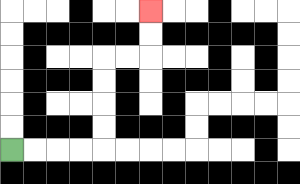{'start': '[0, 6]', 'end': '[6, 0]', 'path_directions': 'R,R,R,R,U,U,U,U,R,R,U,U', 'path_coordinates': '[[0, 6], [1, 6], [2, 6], [3, 6], [4, 6], [4, 5], [4, 4], [4, 3], [4, 2], [5, 2], [6, 2], [6, 1], [6, 0]]'}